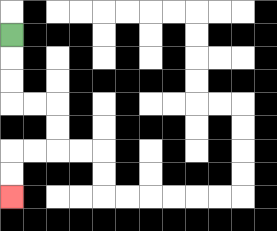{'start': '[0, 1]', 'end': '[0, 8]', 'path_directions': 'D,D,D,R,R,D,D,L,L,D,D', 'path_coordinates': '[[0, 1], [0, 2], [0, 3], [0, 4], [1, 4], [2, 4], [2, 5], [2, 6], [1, 6], [0, 6], [0, 7], [0, 8]]'}